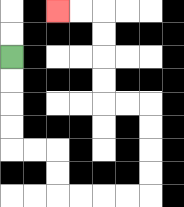{'start': '[0, 2]', 'end': '[2, 0]', 'path_directions': 'D,D,D,D,R,R,D,D,R,R,R,R,U,U,U,U,L,L,U,U,U,U,L,L', 'path_coordinates': '[[0, 2], [0, 3], [0, 4], [0, 5], [0, 6], [1, 6], [2, 6], [2, 7], [2, 8], [3, 8], [4, 8], [5, 8], [6, 8], [6, 7], [6, 6], [6, 5], [6, 4], [5, 4], [4, 4], [4, 3], [4, 2], [4, 1], [4, 0], [3, 0], [2, 0]]'}